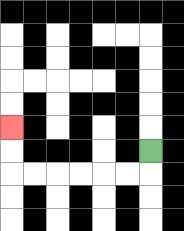{'start': '[6, 6]', 'end': '[0, 5]', 'path_directions': 'D,L,L,L,L,L,L,U,U', 'path_coordinates': '[[6, 6], [6, 7], [5, 7], [4, 7], [3, 7], [2, 7], [1, 7], [0, 7], [0, 6], [0, 5]]'}